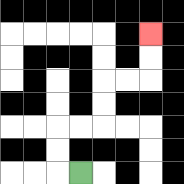{'start': '[3, 7]', 'end': '[6, 1]', 'path_directions': 'L,U,U,R,R,U,U,R,R,U,U', 'path_coordinates': '[[3, 7], [2, 7], [2, 6], [2, 5], [3, 5], [4, 5], [4, 4], [4, 3], [5, 3], [6, 3], [6, 2], [6, 1]]'}